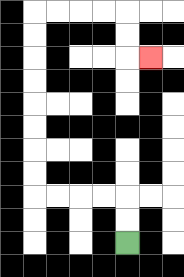{'start': '[5, 10]', 'end': '[6, 2]', 'path_directions': 'U,U,L,L,L,L,U,U,U,U,U,U,U,U,R,R,R,R,D,D,R', 'path_coordinates': '[[5, 10], [5, 9], [5, 8], [4, 8], [3, 8], [2, 8], [1, 8], [1, 7], [1, 6], [1, 5], [1, 4], [1, 3], [1, 2], [1, 1], [1, 0], [2, 0], [3, 0], [4, 0], [5, 0], [5, 1], [5, 2], [6, 2]]'}